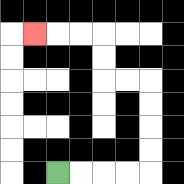{'start': '[2, 7]', 'end': '[1, 1]', 'path_directions': 'R,R,R,R,U,U,U,U,L,L,U,U,L,L,L', 'path_coordinates': '[[2, 7], [3, 7], [4, 7], [5, 7], [6, 7], [6, 6], [6, 5], [6, 4], [6, 3], [5, 3], [4, 3], [4, 2], [4, 1], [3, 1], [2, 1], [1, 1]]'}